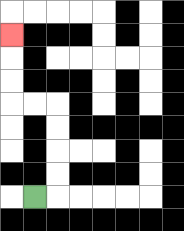{'start': '[1, 8]', 'end': '[0, 1]', 'path_directions': 'R,U,U,U,U,L,L,U,U,U', 'path_coordinates': '[[1, 8], [2, 8], [2, 7], [2, 6], [2, 5], [2, 4], [1, 4], [0, 4], [0, 3], [0, 2], [0, 1]]'}